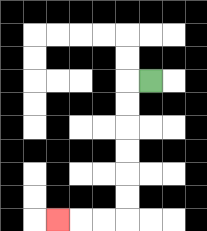{'start': '[6, 3]', 'end': '[2, 9]', 'path_directions': 'L,D,D,D,D,D,D,L,L,L', 'path_coordinates': '[[6, 3], [5, 3], [5, 4], [5, 5], [5, 6], [5, 7], [5, 8], [5, 9], [4, 9], [3, 9], [2, 9]]'}